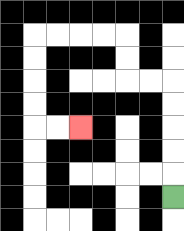{'start': '[7, 8]', 'end': '[3, 5]', 'path_directions': 'U,U,U,U,U,L,L,U,U,L,L,L,L,D,D,D,D,R,R', 'path_coordinates': '[[7, 8], [7, 7], [7, 6], [7, 5], [7, 4], [7, 3], [6, 3], [5, 3], [5, 2], [5, 1], [4, 1], [3, 1], [2, 1], [1, 1], [1, 2], [1, 3], [1, 4], [1, 5], [2, 5], [3, 5]]'}